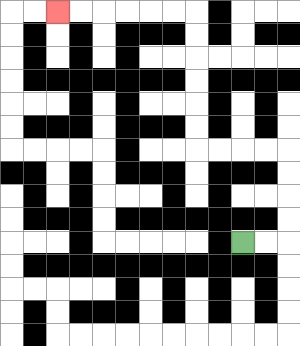{'start': '[10, 10]', 'end': '[2, 0]', 'path_directions': 'R,R,U,U,U,U,L,L,L,L,U,U,U,U,U,U,L,L,L,L,L,L', 'path_coordinates': '[[10, 10], [11, 10], [12, 10], [12, 9], [12, 8], [12, 7], [12, 6], [11, 6], [10, 6], [9, 6], [8, 6], [8, 5], [8, 4], [8, 3], [8, 2], [8, 1], [8, 0], [7, 0], [6, 0], [5, 0], [4, 0], [3, 0], [2, 0]]'}